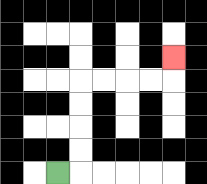{'start': '[2, 7]', 'end': '[7, 2]', 'path_directions': 'R,U,U,U,U,R,R,R,R,U', 'path_coordinates': '[[2, 7], [3, 7], [3, 6], [3, 5], [3, 4], [3, 3], [4, 3], [5, 3], [6, 3], [7, 3], [7, 2]]'}